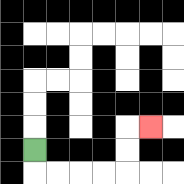{'start': '[1, 6]', 'end': '[6, 5]', 'path_directions': 'D,R,R,R,R,U,U,R', 'path_coordinates': '[[1, 6], [1, 7], [2, 7], [3, 7], [4, 7], [5, 7], [5, 6], [5, 5], [6, 5]]'}